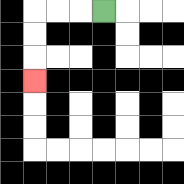{'start': '[4, 0]', 'end': '[1, 3]', 'path_directions': 'L,L,L,D,D,D', 'path_coordinates': '[[4, 0], [3, 0], [2, 0], [1, 0], [1, 1], [1, 2], [1, 3]]'}